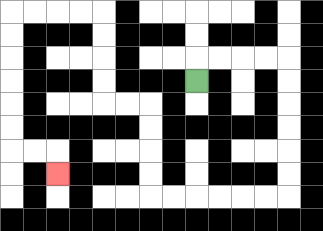{'start': '[8, 3]', 'end': '[2, 7]', 'path_directions': 'U,R,R,R,R,D,D,D,D,D,D,L,L,L,L,L,L,U,U,U,U,L,L,U,U,U,U,L,L,L,L,D,D,D,D,D,D,R,R,D', 'path_coordinates': '[[8, 3], [8, 2], [9, 2], [10, 2], [11, 2], [12, 2], [12, 3], [12, 4], [12, 5], [12, 6], [12, 7], [12, 8], [11, 8], [10, 8], [9, 8], [8, 8], [7, 8], [6, 8], [6, 7], [6, 6], [6, 5], [6, 4], [5, 4], [4, 4], [4, 3], [4, 2], [4, 1], [4, 0], [3, 0], [2, 0], [1, 0], [0, 0], [0, 1], [0, 2], [0, 3], [0, 4], [0, 5], [0, 6], [1, 6], [2, 6], [2, 7]]'}